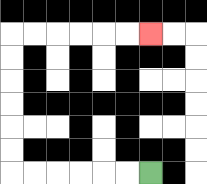{'start': '[6, 7]', 'end': '[6, 1]', 'path_directions': 'L,L,L,L,L,L,U,U,U,U,U,U,R,R,R,R,R,R', 'path_coordinates': '[[6, 7], [5, 7], [4, 7], [3, 7], [2, 7], [1, 7], [0, 7], [0, 6], [0, 5], [0, 4], [0, 3], [0, 2], [0, 1], [1, 1], [2, 1], [3, 1], [4, 1], [5, 1], [6, 1]]'}